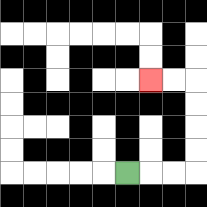{'start': '[5, 7]', 'end': '[6, 3]', 'path_directions': 'R,R,R,U,U,U,U,L,L', 'path_coordinates': '[[5, 7], [6, 7], [7, 7], [8, 7], [8, 6], [8, 5], [8, 4], [8, 3], [7, 3], [6, 3]]'}